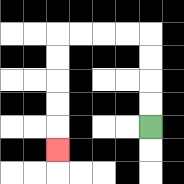{'start': '[6, 5]', 'end': '[2, 6]', 'path_directions': 'U,U,U,U,L,L,L,L,D,D,D,D,D', 'path_coordinates': '[[6, 5], [6, 4], [6, 3], [6, 2], [6, 1], [5, 1], [4, 1], [3, 1], [2, 1], [2, 2], [2, 3], [2, 4], [2, 5], [2, 6]]'}